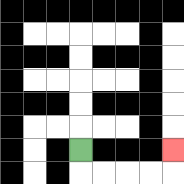{'start': '[3, 6]', 'end': '[7, 6]', 'path_directions': 'D,R,R,R,R,U', 'path_coordinates': '[[3, 6], [3, 7], [4, 7], [5, 7], [6, 7], [7, 7], [7, 6]]'}